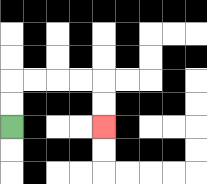{'start': '[0, 5]', 'end': '[4, 5]', 'path_directions': 'U,U,R,R,R,R,D,D', 'path_coordinates': '[[0, 5], [0, 4], [0, 3], [1, 3], [2, 3], [3, 3], [4, 3], [4, 4], [4, 5]]'}